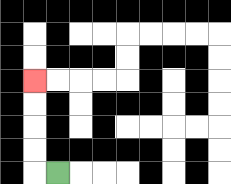{'start': '[2, 7]', 'end': '[1, 3]', 'path_directions': 'L,U,U,U,U', 'path_coordinates': '[[2, 7], [1, 7], [1, 6], [1, 5], [1, 4], [1, 3]]'}